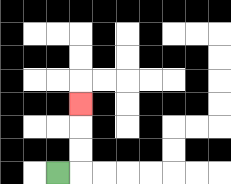{'start': '[2, 7]', 'end': '[3, 4]', 'path_directions': 'R,U,U,U', 'path_coordinates': '[[2, 7], [3, 7], [3, 6], [3, 5], [3, 4]]'}